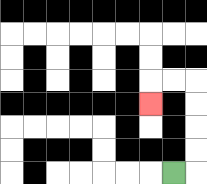{'start': '[7, 7]', 'end': '[6, 4]', 'path_directions': 'R,U,U,U,U,L,L,D', 'path_coordinates': '[[7, 7], [8, 7], [8, 6], [8, 5], [8, 4], [8, 3], [7, 3], [6, 3], [6, 4]]'}